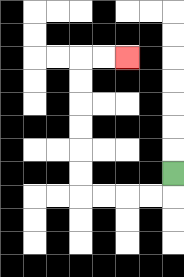{'start': '[7, 7]', 'end': '[5, 2]', 'path_directions': 'D,L,L,L,L,U,U,U,U,U,U,R,R', 'path_coordinates': '[[7, 7], [7, 8], [6, 8], [5, 8], [4, 8], [3, 8], [3, 7], [3, 6], [3, 5], [3, 4], [3, 3], [3, 2], [4, 2], [5, 2]]'}